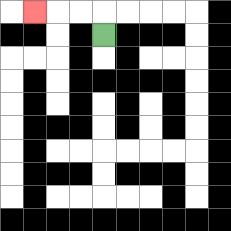{'start': '[4, 1]', 'end': '[1, 0]', 'path_directions': 'U,L,L,L', 'path_coordinates': '[[4, 1], [4, 0], [3, 0], [2, 0], [1, 0]]'}